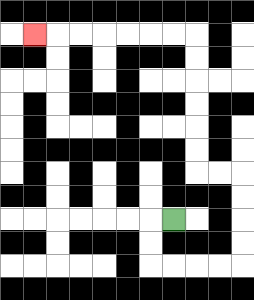{'start': '[7, 9]', 'end': '[1, 1]', 'path_directions': 'L,D,D,R,R,R,R,U,U,U,U,L,L,U,U,U,U,U,U,L,L,L,L,L,L,L', 'path_coordinates': '[[7, 9], [6, 9], [6, 10], [6, 11], [7, 11], [8, 11], [9, 11], [10, 11], [10, 10], [10, 9], [10, 8], [10, 7], [9, 7], [8, 7], [8, 6], [8, 5], [8, 4], [8, 3], [8, 2], [8, 1], [7, 1], [6, 1], [5, 1], [4, 1], [3, 1], [2, 1], [1, 1]]'}